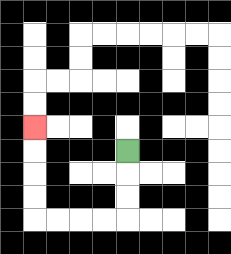{'start': '[5, 6]', 'end': '[1, 5]', 'path_directions': 'D,D,D,L,L,L,L,U,U,U,U', 'path_coordinates': '[[5, 6], [5, 7], [5, 8], [5, 9], [4, 9], [3, 9], [2, 9], [1, 9], [1, 8], [1, 7], [1, 6], [1, 5]]'}